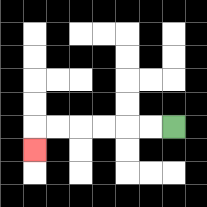{'start': '[7, 5]', 'end': '[1, 6]', 'path_directions': 'L,L,L,L,L,L,D', 'path_coordinates': '[[7, 5], [6, 5], [5, 5], [4, 5], [3, 5], [2, 5], [1, 5], [1, 6]]'}